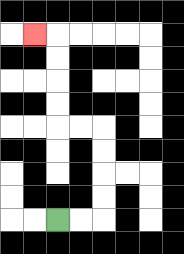{'start': '[2, 9]', 'end': '[1, 1]', 'path_directions': 'R,R,U,U,U,U,L,L,U,U,U,U,L', 'path_coordinates': '[[2, 9], [3, 9], [4, 9], [4, 8], [4, 7], [4, 6], [4, 5], [3, 5], [2, 5], [2, 4], [2, 3], [2, 2], [2, 1], [1, 1]]'}